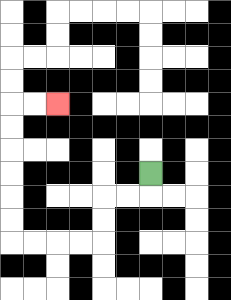{'start': '[6, 7]', 'end': '[2, 4]', 'path_directions': 'D,L,L,D,D,L,L,L,L,U,U,U,U,U,U,R,R', 'path_coordinates': '[[6, 7], [6, 8], [5, 8], [4, 8], [4, 9], [4, 10], [3, 10], [2, 10], [1, 10], [0, 10], [0, 9], [0, 8], [0, 7], [0, 6], [0, 5], [0, 4], [1, 4], [2, 4]]'}